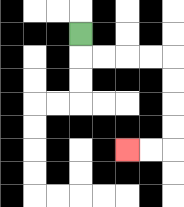{'start': '[3, 1]', 'end': '[5, 6]', 'path_directions': 'D,R,R,R,R,D,D,D,D,L,L', 'path_coordinates': '[[3, 1], [3, 2], [4, 2], [5, 2], [6, 2], [7, 2], [7, 3], [7, 4], [7, 5], [7, 6], [6, 6], [5, 6]]'}